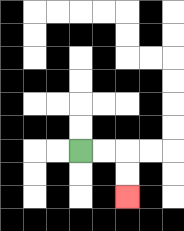{'start': '[3, 6]', 'end': '[5, 8]', 'path_directions': 'R,R,D,D', 'path_coordinates': '[[3, 6], [4, 6], [5, 6], [5, 7], [5, 8]]'}